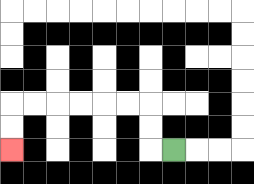{'start': '[7, 6]', 'end': '[0, 6]', 'path_directions': 'L,U,U,L,L,L,L,L,L,D,D', 'path_coordinates': '[[7, 6], [6, 6], [6, 5], [6, 4], [5, 4], [4, 4], [3, 4], [2, 4], [1, 4], [0, 4], [0, 5], [0, 6]]'}